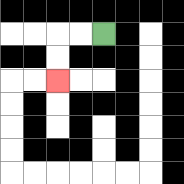{'start': '[4, 1]', 'end': '[2, 3]', 'path_directions': 'L,L,D,D', 'path_coordinates': '[[4, 1], [3, 1], [2, 1], [2, 2], [2, 3]]'}